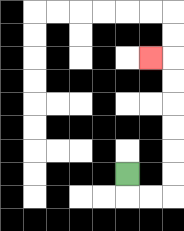{'start': '[5, 7]', 'end': '[6, 2]', 'path_directions': 'D,R,R,U,U,U,U,U,U,L', 'path_coordinates': '[[5, 7], [5, 8], [6, 8], [7, 8], [7, 7], [7, 6], [7, 5], [7, 4], [7, 3], [7, 2], [6, 2]]'}